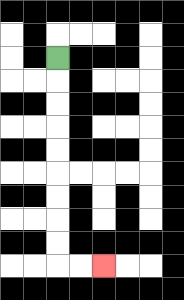{'start': '[2, 2]', 'end': '[4, 11]', 'path_directions': 'D,D,D,D,D,D,D,D,D,R,R', 'path_coordinates': '[[2, 2], [2, 3], [2, 4], [2, 5], [2, 6], [2, 7], [2, 8], [2, 9], [2, 10], [2, 11], [3, 11], [4, 11]]'}